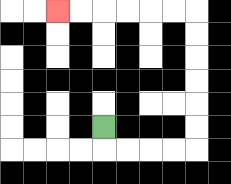{'start': '[4, 5]', 'end': '[2, 0]', 'path_directions': 'D,R,R,R,R,U,U,U,U,U,U,L,L,L,L,L,L', 'path_coordinates': '[[4, 5], [4, 6], [5, 6], [6, 6], [7, 6], [8, 6], [8, 5], [8, 4], [8, 3], [8, 2], [8, 1], [8, 0], [7, 0], [6, 0], [5, 0], [4, 0], [3, 0], [2, 0]]'}